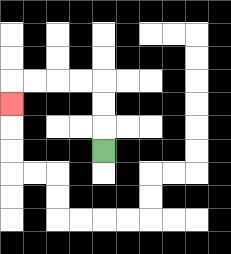{'start': '[4, 6]', 'end': '[0, 4]', 'path_directions': 'U,U,U,L,L,L,L,D', 'path_coordinates': '[[4, 6], [4, 5], [4, 4], [4, 3], [3, 3], [2, 3], [1, 3], [0, 3], [0, 4]]'}